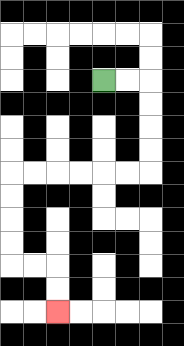{'start': '[4, 3]', 'end': '[2, 13]', 'path_directions': 'R,R,D,D,D,D,L,L,L,L,L,L,D,D,D,D,R,R,D,D', 'path_coordinates': '[[4, 3], [5, 3], [6, 3], [6, 4], [6, 5], [6, 6], [6, 7], [5, 7], [4, 7], [3, 7], [2, 7], [1, 7], [0, 7], [0, 8], [0, 9], [0, 10], [0, 11], [1, 11], [2, 11], [2, 12], [2, 13]]'}